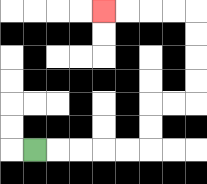{'start': '[1, 6]', 'end': '[4, 0]', 'path_directions': 'R,R,R,R,R,U,U,R,R,U,U,U,U,L,L,L,L', 'path_coordinates': '[[1, 6], [2, 6], [3, 6], [4, 6], [5, 6], [6, 6], [6, 5], [6, 4], [7, 4], [8, 4], [8, 3], [8, 2], [8, 1], [8, 0], [7, 0], [6, 0], [5, 0], [4, 0]]'}